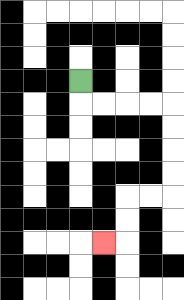{'start': '[3, 3]', 'end': '[4, 10]', 'path_directions': 'D,R,R,R,R,D,D,D,D,L,L,D,D,L', 'path_coordinates': '[[3, 3], [3, 4], [4, 4], [5, 4], [6, 4], [7, 4], [7, 5], [7, 6], [7, 7], [7, 8], [6, 8], [5, 8], [5, 9], [5, 10], [4, 10]]'}